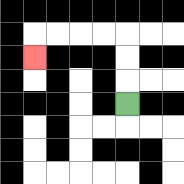{'start': '[5, 4]', 'end': '[1, 2]', 'path_directions': 'U,U,U,L,L,L,L,D', 'path_coordinates': '[[5, 4], [5, 3], [5, 2], [5, 1], [4, 1], [3, 1], [2, 1], [1, 1], [1, 2]]'}